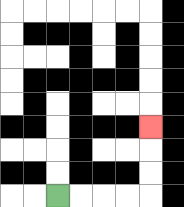{'start': '[2, 8]', 'end': '[6, 5]', 'path_directions': 'R,R,R,R,U,U,U', 'path_coordinates': '[[2, 8], [3, 8], [4, 8], [5, 8], [6, 8], [6, 7], [6, 6], [6, 5]]'}